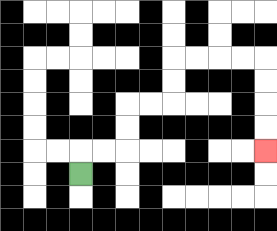{'start': '[3, 7]', 'end': '[11, 6]', 'path_directions': 'U,R,R,U,U,R,R,U,U,R,R,R,R,D,D,D,D', 'path_coordinates': '[[3, 7], [3, 6], [4, 6], [5, 6], [5, 5], [5, 4], [6, 4], [7, 4], [7, 3], [7, 2], [8, 2], [9, 2], [10, 2], [11, 2], [11, 3], [11, 4], [11, 5], [11, 6]]'}